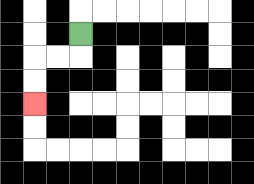{'start': '[3, 1]', 'end': '[1, 4]', 'path_directions': 'D,L,L,D,D', 'path_coordinates': '[[3, 1], [3, 2], [2, 2], [1, 2], [1, 3], [1, 4]]'}